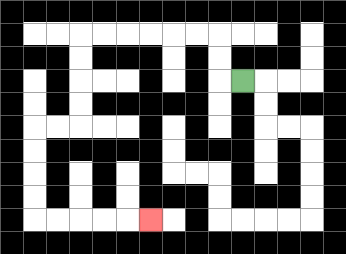{'start': '[10, 3]', 'end': '[6, 9]', 'path_directions': 'L,U,U,L,L,L,L,L,L,D,D,D,D,L,L,D,D,D,D,R,R,R,R,R', 'path_coordinates': '[[10, 3], [9, 3], [9, 2], [9, 1], [8, 1], [7, 1], [6, 1], [5, 1], [4, 1], [3, 1], [3, 2], [3, 3], [3, 4], [3, 5], [2, 5], [1, 5], [1, 6], [1, 7], [1, 8], [1, 9], [2, 9], [3, 9], [4, 9], [5, 9], [6, 9]]'}